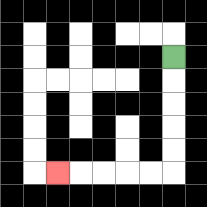{'start': '[7, 2]', 'end': '[2, 7]', 'path_directions': 'D,D,D,D,D,L,L,L,L,L', 'path_coordinates': '[[7, 2], [7, 3], [7, 4], [7, 5], [7, 6], [7, 7], [6, 7], [5, 7], [4, 7], [3, 7], [2, 7]]'}